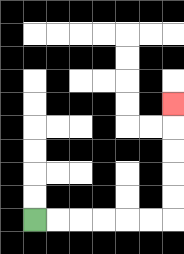{'start': '[1, 9]', 'end': '[7, 4]', 'path_directions': 'R,R,R,R,R,R,U,U,U,U,U', 'path_coordinates': '[[1, 9], [2, 9], [3, 9], [4, 9], [5, 9], [6, 9], [7, 9], [7, 8], [7, 7], [7, 6], [7, 5], [7, 4]]'}